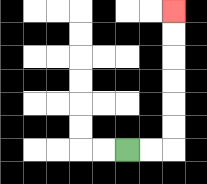{'start': '[5, 6]', 'end': '[7, 0]', 'path_directions': 'R,R,U,U,U,U,U,U', 'path_coordinates': '[[5, 6], [6, 6], [7, 6], [7, 5], [7, 4], [7, 3], [7, 2], [7, 1], [7, 0]]'}